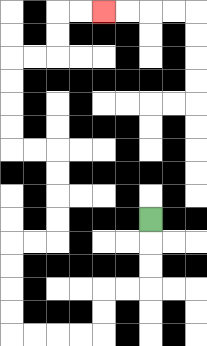{'start': '[6, 9]', 'end': '[4, 0]', 'path_directions': 'D,D,D,L,L,D,D,L,L,L,L,U,U,U,U,R,R,U,U,U,U,L,L,U,U,U,U,R,R,U,U,R,R', 'path_coordinates': '[[6, 9], [6, 10], [6, 11], [6, 12], [5, 12], [4, 12], [4, 13], [4, 14], [3, 14], [2, 14], [1, 14], [0, 14], [0, 13], [0, 12], [0, 11], [0, 10], [1, 10], [2, 10], [2, 9], [2, 8], [2, 7], [2, 6], [1, 6], [0, 6], [0, 5], [0, 4], [0, 3], [0, 2], [1, 2], [2, 2], [2, 1], [2, 0], [3, 0], [4, 0]]'}